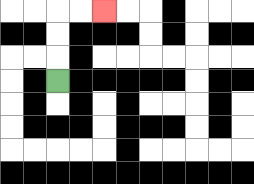{'start': '[2, 3]', 'end': '[4, 0]', 'path_directions': 'U,U,U,R,R', 'path_coordinates': '[[2, 3], [2, 2], [2, 1], [2, 0], [3, 0], [4, 0]]'}